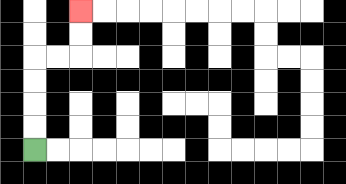{'start': '[1, 6]', 'end': '[3, 0]', 'path_directions': 'U,U,U,U,R,R,U,U', 'path_coordinates': '[[1, 6], [1, 5], [1, 4], [1, 3], [1, 2], [2, 2], [3, 2], [3, 1], [3, 0]]'}